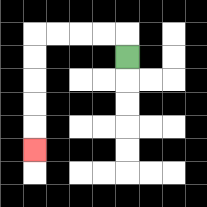{'start': '[5, 2]', 'end': '[1, 6]', 'path_directions': 'U,L,L,L,L,D,D,D,D,D', 'path_coordinates': '[[5, 2], [5, 1], [4, 1], [3, 1], [2, 1], [1, 1], [1, 2], [1, 3], [1, 4], [1, 5], [1, 6]]'}